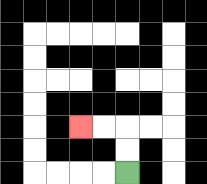{'start': '[5, 7]', 'end': '[3, 5]', 'path_directions': 'U,U,L,L', 'path_coordinates': '[[5, 7], [5, 6], [5, 5], [4, 5], [3, 5]]'}